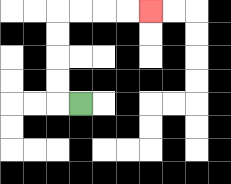{'start': '[3, 4]', 'end': '[6, 0]', 'path_directions': 'L,U,U,U,U,R,R,R,R', 'path_coordinates': '[[3, 4], [2, 4], [2, 3], [2, 2], [2, 1], [2, 0], [3, 0], [4, 0], [5, 0], [6, 0]]'}